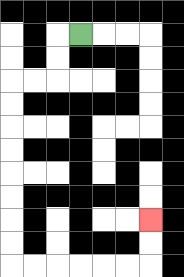{'start': '[3, 1]', 'end': '[6, 9]', 'path_directions': 'L,D,D,L,L,D,D,D,D,D,D,D,D,R,R,R,R,R,R,U,U', 'path_coordinates': '[[3, 1], [2, 1], [2, 2], [2, 3], [1, 3], [0, 3], [0, 4], [0, 5], [0, 6], [0, 7], [0, 8], [0, 9], [0, 10], [0, 11], [1, 11], [2, 11], [3, 11], [4, 11], [5, 11], [6, 11], [6, 10], [6, 9]]'}